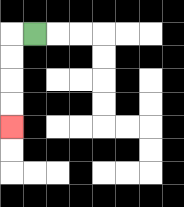{'start': '[1, 1]', 'end': '[0, 5]', 'path_directions': 'L,D,D,D,D', 'path_coordinates': '[[1, 1], [0, 1], [0, 2], [0, 3], [0, 4], [0, 5]]'}